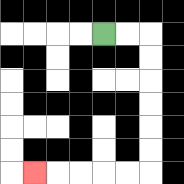{'start': '[4, 1]', 'end': '[1, 7]', 'path_directions': 'R,R,D,D,D,D,D,D,L,L,L,L,L', 'path_coordinates': '[[4, 1], [5, 1], [6, 1], [6, 2], [6, 3], [6, 4], [6, 5], [6, 6], [6, 7], [5, 7], [4, 7], [3, 7], [2, 7], [1, 7]]'}